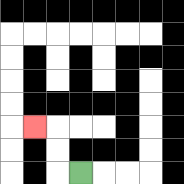{'start': '[3, 7]', 'end': '[1, 5]', 'path_directions': 'L,U,U,L', 'path_coordinates': '[[3, 7], [2, 7], [2, 6], [2, 5], [1, 5]]'}